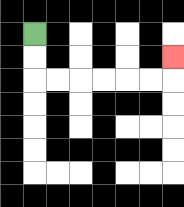{'start': '[1, 1]', 'end': '[7, 2]', 'path_directions': 'D,D,R,R,R,R,R,R,U', 'path_coordinates': '[[1, 1], [1, 2], [1, 3], [2, 3], [3, 3], [4, 3], [5, 3], [6, 3], [7, 3], [7, 2]]'}